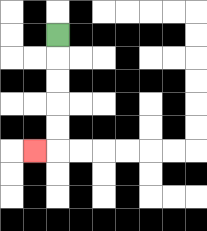{'start': '[2, 1]', 'end': '[1, 6]', 'path_directions': 'D,D,D,D,D,L', 'path_coordinates': '[[2, 1], [2, 2], [2, 3], [2, 4], [2, 5], [2, 6], [1, 6]]'}